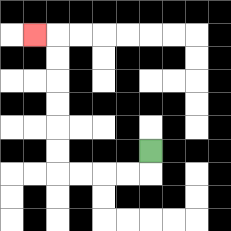{'start': '[6, 6]', 'end': '[1, 1]', 'path_directions': 'D,L,L,L,L,U,U,U,U,U,U,L', 'path_coordinates': '[[6, 6], [6, 7], [5, 7], [4, 7], [3, 7], [2, 7], [2, 6], [2, 5], [2, 4], [2, 3], [2, 2], [2, 1], [1, 1]]'}